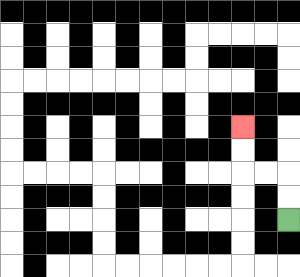{'start': '[12, 9]', 'end': '[10, 5]', 'path_directions': 'U,U,L,L,U,U', 'path_coordinates': '[[12, 9], [12, 8], [12, 7], [11, 7], [10, 7], [10, 6], [10, 5]]'}